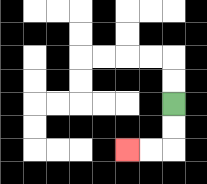{'start': '[7, 4]', 'end': '[5, 6]', 'path_directions': 'D,D,L,L', 'path_coordinates': '[[7, 4], [7, 5], [7, 6], [6, 6], [5, 6]]'}